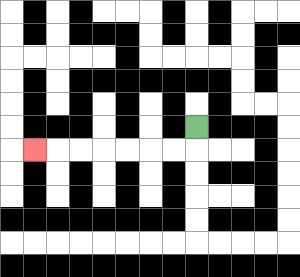{'start': '[8, 5]', 'end': '[1, 6]', 'path_directions': 'D,L,L,L,L,L,L,L', 'path_coordinates': '[[8, 5], [8, 6], [7, 6], [6, 6], [5, 6], [4, 6], [3, 6], [2, 6], [1, 6]]'}